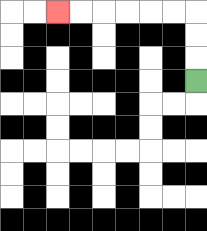{'start': '[8, 3]', 'end': '[2, 0]', 'path_directions': 'U,U,U,L,L,L,L,L,L', 'path_coordinates': '[[8, 3], [8, 2], [8, 1], [8, 0], [7, 0], [6, 0], [5, 0], [4, 0], [3, 0], [2, 0]]'}